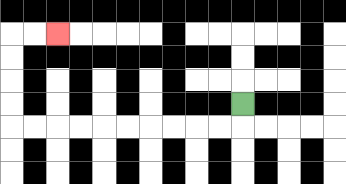{'start': '[10, 4]', 'end': '[2, 1]', 'path_directions': 'D,L,L,L,L,L,L,L,L,L,L,U,U,U,U,R,R', 'path_coordinates': '[[10, 4], [10, 5], [9, 5], [8, 5], [7, 5], [6, 5], [5, 5], [4, 5], [3, 5], [2, 5], [1, 5], [0, 5], [0, 4], [0, 3], [0, 2], [0, 1], [1, 1], [2, 1]]'}